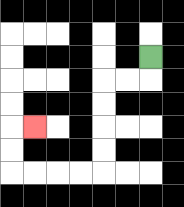{'start': '[6, 2]', 'end': '[1, 5]', 'path_directions': 'D,L,L,D,D,D,D,L,L,L,L,U,U,R', 'path_coordinates': '[[6, 2], [6, 3], [5, 3], [4, 3], [4, 4], [4, 5], [4, 6], [4, 7], [3, 7], [2, 7], [1, 7], [0, 7], [0, 6], [0, 5], [1, 5]]'}